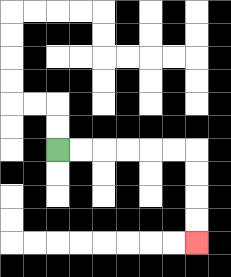{'start': '[2, 6]', 'end': '[8, 10]', 'path_directions': 'R,R,R,R,R,R,D,D,D,D', 'path_coordinates': '[[2, 6], [3, 6], [4, 6], [5, 6], [6, 6], [7, 6], [8, 6], [8, 7], [8, 8], [8, 9], [8, 10]]'}